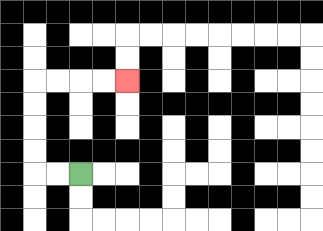{'start': '[3, 7]', 'end': '[5, 3]', 'path_directions': 'L,L,U,U,U,U,R,R,R,R', 'path_coordinates': '[[3, 7], [2, 7], [1, 7], [1, 6], [1, 5], [1, 4], [1, 3], [2, 3], [3, 3], [4, 3], [5, 3]]'}